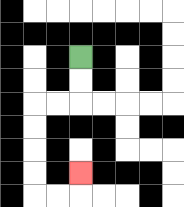{'start': '[3, 2]', 'end': '[3, 7]', 'path_directions': 'D,D,L,L,D,D,D,D,R,R,U', 'path_coordinates': '[[3, 2], [3, 3], [3, 4], [2, 4], [1, 4], [1, 5], [1, 6], [1, 7], [1, 8], [2, 8], [3, 8], [3, 7]]'}